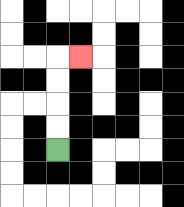{'start': '[2, 6]', 'end': '[3, 2]', 'path_directions': 'U,U,U,U,R', 'path_coordinates': '[[2, 6], [2, 5], [2, 4], [2, 3], [2, 2], [3, 2]]'}